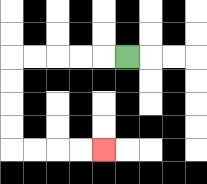{'start': '[5, 2]', 'end': '[4, 6]', 'path_directions': 'L,L,L,L,L,D,D,D,D,R,R,R,R', 'path_coordinates': '[[5, 2], [4, 2], [3, 2], [2, 2], [1, 2], [0, 2], [0, 3], [0, 4], [0, 5], [0, 6], [1, 6], [2, 6], [3, 6], [4, 6]]'}